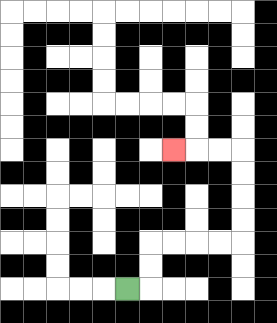{'start': '[5, 12]', 'end': '[7, 6]', 'path_directions': 'R,U,U,R,R,R,R,U,U,U,U,L,L,L', 'path_coordinates': '[[5, 12], [6, 12], [6, 11], [6, 10], [7, 10], [8, 10], [9, 10], [10, 10], [10, 9], [10, 8], [10, 7], [10, 6], [9, 6], [8, 6], [7, 6]]'}